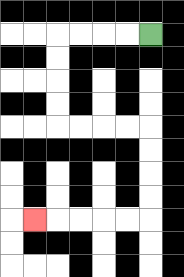{'start': '[6, 1]', 'end': '[1, 9]', 'path_directions': 'L,L,L,L,D,D,D,D,R,R,R,R,D,D,D,D,L,L,L,L,L', 'path_coordinates': '[[6, 1], [5, 1], [4, 1], [3, 1], [2, 1], [2, 2], [2, 3], [2, 4], [2, 5], [3, 5], [4, 5], [5, 5], [6, 5], [6, 6], [6, 7], [6, 8], [6, 9], [5, 9], [4, 9], [3, 9], [2, 9], [1, 9]]'}